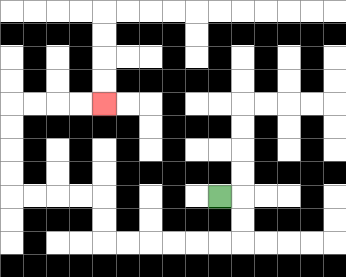{'start': '[9, 8]', 'end': '[4, 4]', 'path_directions': 'R,D,D,L,L,L,L,L,L,U,U,L,L,L,L,U,U,U,U,R,R,R,R', 'path_coordinates': '[[9, 8], [10, 8], [10, 9], [10, 10], [9, 10], [8, 10], [7, 10], [6, 10], [5, 10], [4, 10], [4, 9], [4, 8], [3, 8], [2, 8], [1, 8], [0, 8], [0, 7], [0, 6], [0, 5], [0, 4], [1, 4], [2, 4], [3, 4], [4, 4]]'}